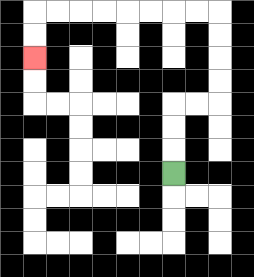{'start': '[7, 7]', 'end': '[1, 2]', 'path_directions': 'U,U,U,R,R,U,U,U,U,L,L,L,L,L,L,L,L,D,D', 'path_coordinates': '[[7, 7], [7, 6], [7, 5], [7, 4], [8, 4], [9, 4], [9, 3], [9, 2], [9, 1], [9, 0], [8, 0], [7, 0], [6, 0], [5, 0], [4, 0], [3, 0], [2, 0], [1, 0], [1, 1], [1, 2]]'}